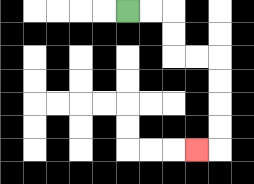{'start': '[5, 0]', 'end': '[8, 6]', 'path_directions': 'R,R,D,D,R,R,D,D,D,D,L', 'path_coordinates': '[[5, 0], [6, 0], [7, 0], [7, 1], [7, 2], [8, 2], [9, 2], [9, 3], [9, 4], [9, 5], [9, 6], [8, 6]]'}